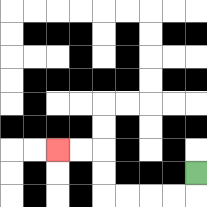{'start': '[8, 7]', 'end': '[2, 6]', 'path_directions': 'D,L,L,L,L,U,U,L,L', 'path_coordinates': '[[8, 7], [8, 8], [7, 8], [6, 8], [5, 8], [4, 8], [4, 7], [4, 6], [3, 6], [2, 6]]'}